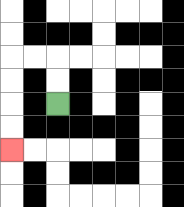{'start': '[2, 4]', 'end': '[0, 6]', 'path_directions': 'U,U,L,L,D,D,D,D', 'path_coordinates': '[[2, 4], [2, 3], [2, 2], [1, 2], [0, 2], [0, 3], [0, 4], [0, 5], [0, 6]]'}